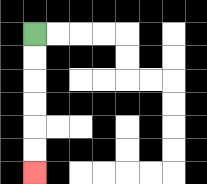{'start': '[1, 1]', 'end': '[1, 7]', 'path_directions': 'D,D,D,D,D,D', 'path_coordinates': '[[1, 1], [1, 2], [1, 3], [1, 4], [1, 5], [1, 6], [1, 7]]'}